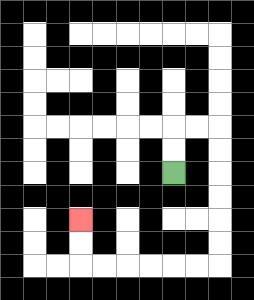{'start': '[7, 7]', 'end': '[3, 9]', 'path_directions': 'U,U,R,R,D,D,D,D,D,D,L,L,L,L,L,L,U,U', 'path_coordinates': '[[7, 7], [7, 6], [7, 5], [8, 5], [9, 5], [9, 6], [9, 7], [9, 8], [9, 9], [9, 10], [9, 11], [8, 11], [7, 11], [6, 11], [5, 11], [4, 11], [3, 11], [3, 10], [3, 9]]'}